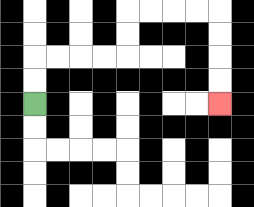{'start': '[1, 4]', 'end': '[9, 4]', 'path_directions': 'U,U,R,R,R,R,U,U,R,R,R,R,D,D,D,D', 'path_coordinates': '[[1, 4], [1, 3], [1, 2], [2, 2], [3, 2], [4, 2], [5, 2], [5, 1], [5, 0], [6, 0], [7, 0], [8, 0], [9, 0], [9, 1], [9, 2], [9, 3], [9, 4]]'}